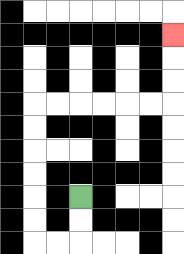{'start': '[3, 8]', 'end': '[7, 1]', 'path_directions': 'D,D,L,L,U,U,U,U,U,U,R,R,R,R,R,R,U,U,U', 'path_coordinates': '[[3, 8], [3, 9], [3, 10], [2, 10], [1, 10], [1, 9], [1, 8], [1, 7], [1, 6], [1, 5], [1, 4], [2, 4], [3, 4], [4, 4], [5, 4], [6, 4], [7, 4], [7, 3], [7, 2], [7, 1]]'}